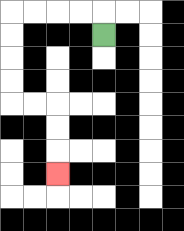{'start': '[4, 1]', 'end': '[2, 7]', 'path_directions': 'U,L,L,L,L,D,D,D,D,R,R,D,D,D', 'path_coordinates': '[[4, 1], [4, 0], [3, 0], [2, 0], [1, 0], [0, 0], [0, 1], [0, 2], [0, 3], [0, 4], [1, 4], [2, 4], [2, 5], [2, 6], [2, 7]]'}